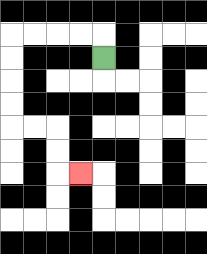{'start': '[4, 2]', 'end': '[3, 7]', 'path_directions': 'U,L,L,L,L,D,D,D,D,R,R,D,D,R', 'path_coordinates': '[[4, 2], [4, 1], [3, 1], [2, 1], [1, 1], [0, 1], [0, 2], [0, 3], [0, 4], [0, 5], [1, 5], [2, 5], [2, 6], [2, 7], [3, 7]]'}